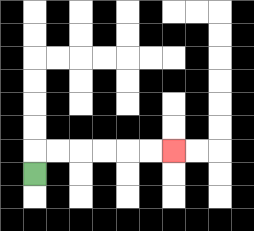{'start': '[1, 7]', 'end': '[7, 6]', 'path_directions': 'U,R,R,R,R,R,R', 'path_coordinates': '[[1, 7], [1, 6], [2, 6], [3, 6], [4, 6], [5, 6], [6, 6], [7, 6]]'}